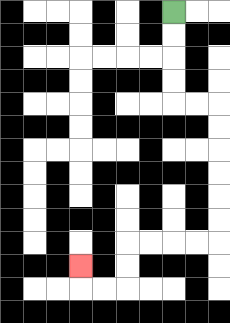{'start': '[7, 0]', 'end': '[3, 11]', 'path_directions': 'D,D,D,D,R,R,D,D,D,D,D,D,L,L,L,L,D,D,L,L,U', 'path_coordinates': '[[7, 0], [7, 1], [7, 2], [7, 3], [7, 4], [8, 4], [9, 4], [9, 5], [9, 6], [9, 7], [9, 8], [9, 9], [9, 10], [8, 10], [7, 10], [6, 10], [5, 10], [5, 11], [5, 12], [4, 12], [3, 12], [3, 11]]'}